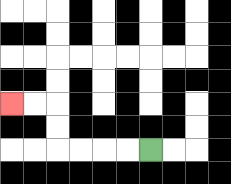{'start': '[6, 6]', 'end': '[0, 4]', 'path_directions': 'L,L,L,L,U,U,L,L', 'path_coordinates': '[[6, 6], [5, 6], [4, 6], [3, 6], [2, 6], [2, 5], [2, 4], [1, 4], [0, 4]]'}